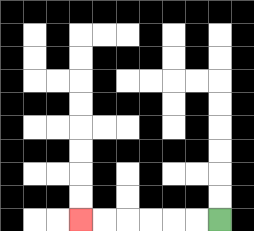{'start': '[9, 9]', 'end': '[3, 9]', 'path_directions': 'L,L,L,L,L,L', 'path_coordinates': '[[9, 9], [8, 9], [7, 9], [6, 9], [5, 9], [4, 9], [3, 9]]'}